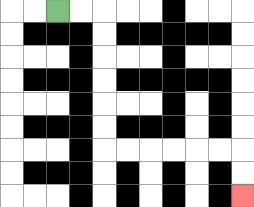{'start': '[2, 0]', 'end': '[10, 8]', 'path_directions': 'R,R,D,D,D,D,D,D,R,R,R,R,R,R,D,D', 'path_coordinates': '[[2, 0], [3, 0], [4, 0], [4, 1], [4, 2], [4, 3], [4, 4], [4, 5], [4, 6], [5, 6], [6, 6], [7, 6], [8, 6], [9, 6], [10, 6], [10, 7], [10, 8]]'}